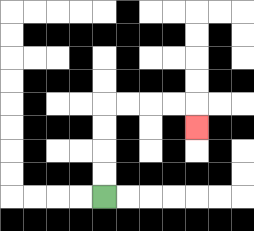{'start': '[4, 8]', 'end': '[8, 5]', 'path_directions': 'U,U,U,U,R,R,R,R,D', 'path_coordinates': '[[4, 8], [4, 7], [4, 6], [4, 5], [4, 4], [5, 4], [6, 4], [7, 4], [8, 4], [8, 5]]'}